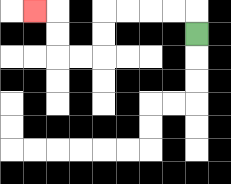{'start': '[8, 1]', 'end': '[1, 0]', 'path_directions': 'U,L,L,L,L,D,D,L,L,U,U,L', 'path_coordinates': '[[8, 1], [8, 0], [7, 0], [6, 0], [5, 0], [4, 0], [4, 1], [4, 2], [3, 2], [2, 2], [2, 1], [2, 0], [1, 0]]'}